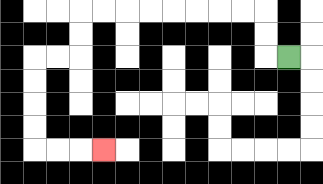{'start': '[12, 2]', 'end': '[4, 6]', 'path_directions': 'L,U,U,L,L,L,L,L,L,L,L,D,D,L,L,D,D,D,D,R,R,R', 'path_coordinates': '[[12, 2], [11, 2], [11, 1], [11, 0], [10, 0], [9, 0], [8, 0], [7, 0], [6, 0], [5, 0], [4, 0], [3, 0], [3, 1], [3, 2], [2, 2], [1, 2], [1, 3], [1, 4], [1, 5], [1, 6], [2, 6], [3, 6], [4, 6]]'}